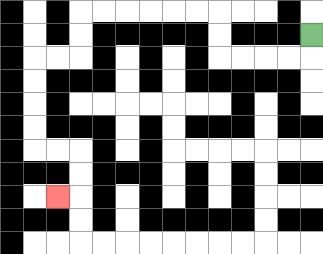{'start': '[13, 1]', 'end': '[2, 8]', 'path_directions': 'D,L,L,L,L,U,U,L,L,L,L,L,L,D,D,L,L,D,D,D,D,R,R,D,D,L', 'path_coordinates': '[[13, 1], [13, 2], [12, 2], [11, 2], [10, 2], [9, 2], [9, 1], [9, 0], [8, 0], [7, 0], [6, 0], [5, 0], [4, 0], [3, 0], [3, 1], [3, 2], [2, 2], [1, 2], [1, 3], [1, 4], [1, 5], [1, 6], [2, 6], [3, 6], [3, 7], [3, 8], [2, 8]]'}